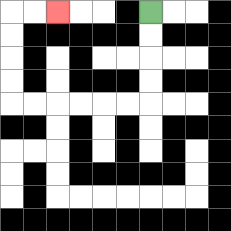{'start': '[6, 0]', 'end': '[2, 0]', 'path_directions': 'D,D,D,D,L,L,L,L,L,L,U,U,U,U,R,R', 'path_coordinates': '[[6, 0], [6, 1], [6, 2], [6, 3], [6, 4], [5, 4], [4, 4], [3, 4], [2, 4], [1, 4], [0, 4], [0, 3], [0, 2], [0, 1], [0, 0], [1, 0], [2, 0]]'}